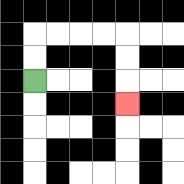{'start': '[1, 3]', 'end': '[5, 4]', 'path_directions': 'U,U,R,R,R,R,D,D,D', 'path_coordinates': '[[1, 3], [1, 2], [1, 1], [2, 1], [3, 1], [4, 1], [5, 1], [5, 2], [5, 3], [5, 4]]'}